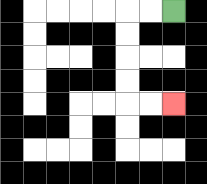{'start': '[7, 0]', 'end': '[7, 4]', 'path_directions': 'L,L,D,D,D,D,R,R', 'path_coordinates': '[[7, 0], [6, 0], [5, 0], [5, 1], [5, 2], [5, 3], [5, 4], [6, 4], [7, 4]]'}